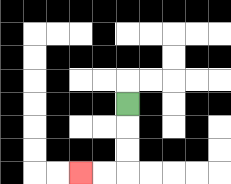{'start': '[5, 4]', 'end': '[3, 7]', 'path_directions': 'D,D,D,L,L', 'path_coordinates': '[[5, 4], [5, 5], [5, 6], [5, 7], [4, 7], [3, 7]]'}